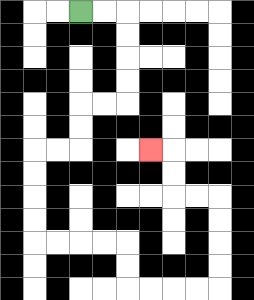{'start': '[3, 0]', 'end': '[6, 6]', 'path_directions': 'R,R,D,D,D,D,L,L,D,D,L,L,D,D,D,D,R,R,R,R,D,D,R,R,R,R,U,U,U,U,L,L,U,U,L', 'path_coordinates': '[[3, 0], [4, 0], [5, 0], [5, 1], [5, 2], [5, 3], [5, 4], [4, 4], [3, 4], [3, 5], [3, 6], [2, 6], [1, 6], [1, 7], [1, 8], [1, 9], [1, 10], [2, 10], [3, 10], [4, 10], [5, 10], [5, 11], [5, 12], [6, 12], [7, 12], [8, 12], [9, 12], [9, 11], [9, 10], [9, 9], [9, 8], [8, 8], [7, 8], [7, 7], [7, 6], [6, 6]]'}